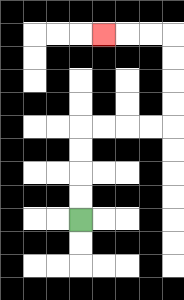{'start': '[3, 9]', 'end': '[4, 1]', 'path_directions': 'U,U,U,U,R,R,R,R,U,U,U,U,L,L,L', 'path_coordinates': '[[3, 9], [3, 8], [3, 7], [3, 6], [3, 5], [4, 5], [5, 5], [6, 5], [7, 5], [7, 4], [7, 3], [7, 2], [7, 1], [6, 1], [5, 1], [4, 1]]'}